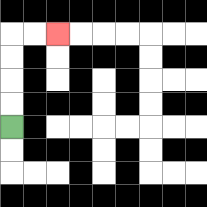{'start': '[0, 5]', 'end': '[2, 1]', 'path_directions': 'U,U,U,U,R,R', 'path_coordinates': '[[0, 5], [0, 4], [0, 3], [0, 2], [0, 1], [1, 1], [2, 1]]'}